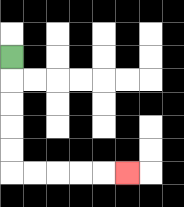{'start': '[0, 2]', 'end': '[5, 7]', 'path_directions': 'D,D,D,D,D,R,R,R,R,R', 'path_coordinates': '[[0, 2], [0, 3], [0, 4], [0, 5], [0, 6], [0, 7], [1, 7], [2, 7], [3, 7], [4, 7], [5, 7]]'}